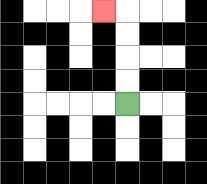{'start': '[5, 4]', 'end': '[4, 0]', 'path_directions': 'U,U,U,U,L', 'path_coordinates': '[[5, 4], [5, 3], [5, 2], [5, 1], [5, 0], [4, 0]]'}